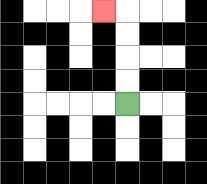{'start': '[5, 4]', 'end': '[4, 0]', 'path_directions': 'U,U,U,U,L', 'path_coordinates': '[[5, 4], [5, 3], [5, 2], [5, 1], [5, 0], [4, 0]]'}